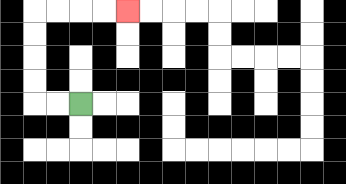{'start': '[3, 4]', 'end': '[5, 0]', 'path_directions': 'L,L,U,U,U,U,R,R,R,R', 'path_coordinates': '[[3, 4], [2, 4], [1, 4], [1, 3], [1, 2], [1, 1], [1, 0], [2, 0], [3, 0], [4, 0], [5, 0]]'}